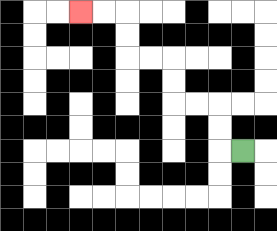{'start': '[10, 6]', 'end': '[3, 0]', 'path_directions': 'L,U,U,L,L,U,U,L,L,U,U,L,L', 'path_coordinates': '[[10, 6], [9, 6], [9, 5], [9, 4], [8, 4], [7, 4], [7, 3], [7, 2], [6, 2], [5, 2], [5, 1], [5, 0], [4, 0], [3, 0]]'}